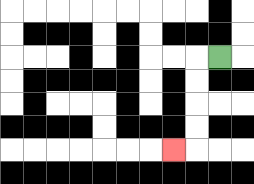{'start': '[9, 2]', 'end': '[7, 6]', 'path_directions': 'L,D,D,D,D,L', 'path_coordinates': '[[9, 2], [8, 2], [8, 3], [8, 4], [8, 5], [8, 6], [7, 6]]'}